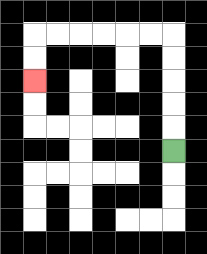{'start': '[7, 6]', 'end': '[1, 3]', 'path_directions': 'U,U,U,U,U,L,L,L,L,L,L,D,D', 'path_coordinates': '[[7, 6], [7, 5], [7, 4], [7, 3], [7, 2], [7, 1], [6, 1], [5, 1], [4, 1], [3, 1], [2, 1], [1, 1], [1, 2], [1, 3]]'}